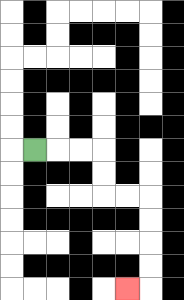{'start': '[1, 6]', 'end': '[5, 12]', 'path_directions': 'R,R,R,D,D,R,R,D,D,D,D,L', 'path_coordinates': '[[1, 6], [2, 6], [3, 6], [4, 6], [4, 7], [4, 8], [5, 8], [6, 8], [6, 9], [6, 10], [6, 11], [6, 12], [5, 12]]'}